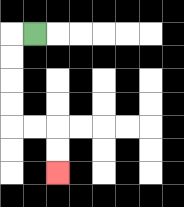{'start': '[1, 1]', 'end': '[2, 7]', 'path_directions': 'L,D,D,D,D,R,R,D,D', 'path_coordinates': '[[1, 1], [0, 1], [0, 2], [0, 3], [0, 4], [0, 5], [1, 5], [2, 5], [2, 6], [2, 7]]'}